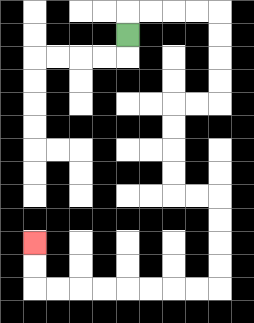{'start': '[5, 1]', 'end': '[1, 10]', 'path_directions': 'U,R,R,R,R,D,D,D,D,L,L,D,D,D,D,R,R,D,D,D,D,L,L,L,L,L,L,L,L,U,U', 'path_coordinates': '[[5, 1], [5, 0], [6, 0], [7, 0], [8, 0], [9, 0], [9, 1], [9, 2], [9, 3], [9, 4], [8, 4], [7, 4], [7, 5], [7, 6], [7, 7], [7, 8], [8, 8], [9, 8], [9, 9], [9, 10], [9, 11], [9, 12], [8, 12], [7, 12], [6, 12], [5, 12], [4, 12], [3, 12], [2, 12], [1, 12], [1, 11], [1, 10]]'}